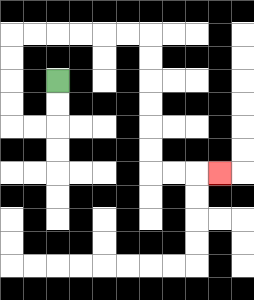{'start': '[2, 3]', 'end': '[9, 7]', 'path_directions': 'D,D,L,L,U,U,U,U,R,R,R,R,R,R,D,D,D,D,D,D,R,R,R', 'path_coordinates': '[[2, 3], [2, 4], [2, 5], [1, 5], [0, 5], [0, 4], [0, 3], [0, 2], [0, 1], [1, 1], [2, 1], [3, 1], [4, 1], [5, 1], [6, 1], [6, 2], [6, 3], [6, 4], [6, 5], [6, 6], [6, 7], [7, 7], [8, 7], [9, 7]]'}